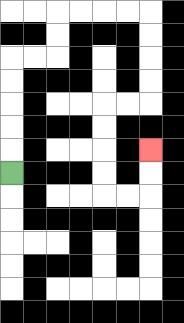{'start': '[0, 7]', 'end': '[6, 6]', 'path_directions': 'U,U,U,U,U,R,R,U,U,R,R,R,R,D,D,D,D,L,L,D,D,D,D,R,R,U,U', 'path_coordinates': '[[0, 7], [0, 6], [0, 5], [0, 4], [0, 3], [0, 2], [1, 2], [2, 2], [2, 1], [2, 0], [3, 0], [4, 0], [5, 0], [6, 0], [6, 1], [6, 2], [6, 3], [6, 4], [5, 4], [4, 4], [4, 5], [4, 6], [4, 7], [4, 8], [5, 8], [6, 8], [6, 7], [6, 6]]'}